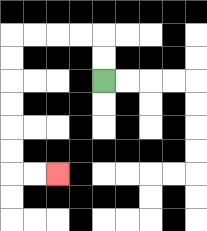{'start': '[4, 3]', 'end': '[2, 7]', 'path_directions': 'U,U,L,L,L,L,D,D,D,D,D,D,R,R', 'path_coordinates': '[[4, 3], [4, 2], [4, 1], [3, 1], [2, 1], [1, 1], [0, 1], [0, 2], [0, 3], [0, 4], [0, 5], [0, 6], [0, 7], [1, 7], [2, 7]]'}